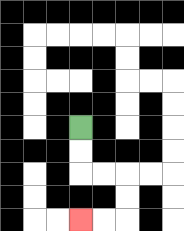{'start': '[3, 5]', 'end': '[3, 9]', 'path_directions': 'D,D,R,R,D,D,L,L', 'path_coordinates': '[[3, 5], [3, 6], [3, 7], [4, 7], [5, 7], [5, 8], [5, 9], [4, 9], [3, 9]]'}